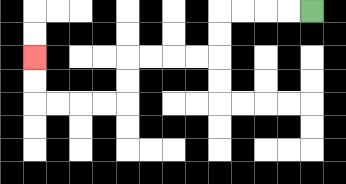{'start': '[13, 0]', 'end': '[1, 2]', 'path_directions': 'L,L,L,L,D,D,L,L,L,L,D,D,L,L,L,L,U,U', 'path_coordinates': '[[13, 0], [12, 0], [11, 0], [10, 0], [9, 0], [9, 1], [9, 2], [8, 2], [7, 2], [6, 2], [5, 2], [5, 3], [5, 4], [4, 4], [3, 4], [2, 4], [1, 4], [1, 3], [1, 2]]'}